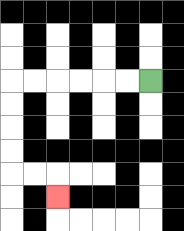{'start': '[6, 3]', 'end': '[2, 8]', 'path_directions': 'L,L,L,L,L,L,D,D,D,D,R,R,D', 'path_coordinates': '[[6, 3], [5, 3], [4, 3], [3, 3], [2, 3], [1, 3], [0, 3], [0, 4], [0, 5], [0, 6], [0, 7], [1, 7], [2, 7], [2, 8]]'}